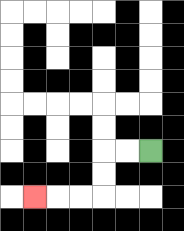{'start': '[6, 6]', 'end': '[1, 8]', 'path_directions': 'L,L,D,D,L,L,L', 'path_coordinates': '[[6, 6], [5, 6], [4, 6], [4, 7], [4, 8], [3, 8], [2, 8], [1, 8]]'}